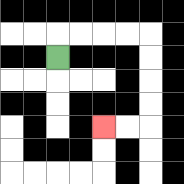{'start': '[2, 2]', 'end': '[4, 5]', 'path_directions': 'U,R,R,R,R,D,D,D,D,L,L', 'path_coordinates': '[[2, 2], [2, 1], [3, 1], [4, 1], [5, 1], [6, 1], [6, 2], [6, 3], [6, 4], [6, 5], [5, 5], [4, 5]]'}